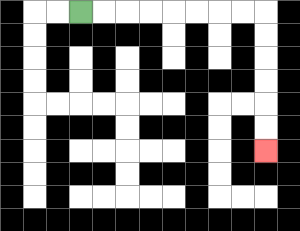{'start': '[3, 0]', 'end': '[11, 6]', 'path_directions': 'R,R,R,R,R,R,R,R,D,D,D,D,D,D', 'path_coordinates': '[[3, 0], [4, 0], [5, 0], [6, 0], [7, 0], [8, 0], [9, 0], [10, 0], [11, 0], [11, 1], [11, 2], [11, 3], [11, 4], [11, 5], [11, 6]]'}